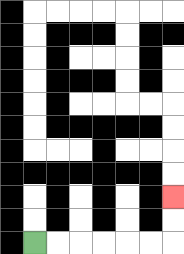{'start': '[1, 10]', 'end': '[7, 8]', 'path_directions': 'R,R,R,R,R,R,U,U', 'path_coordinates': '[[1, 10], [2, 10], [3, 10], [4, 10], [5, 10], [6, 10], [7, 10], [7, 9], [7, 8]]'}